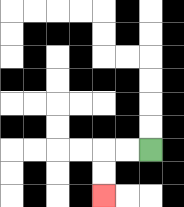{'start': '[6, 6]', 'end': '[4, 8]', 'path_directions': 'L,L,D,D', 'path_coordinates': '[[6, 6], [5, 6], [4, 6], [4, 7], [4, 8]]'}